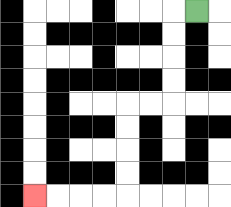{'start': '[8, 0]', 'end': '[1, 8]', 'path_directions': 'L,D,D,D,D,L,L,D,D,D,D,L,L,L,L', 'path_coordinates': '[[8, 0], [7, 0], [7, 1], [7, 2], [7, 3], [7, 4], [6, 4], [5, 4], [5, 5], [5, 6], [5, 7], [5, 8], [4, 8], [3, 8], [2, 8], [1, 8]]'}